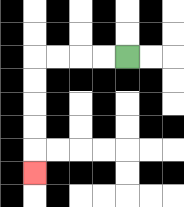{'start': '[5, 2]', 'end': '[1, 7]', 'path_directions': 'L,L,L,L,D,D,D,D,D', 'path_coordinates': '[[5, 2], [4, 2], [3, 2], [2, 2], [1, 2], [1, 3], [1, 4], [1, 5], [1, 6], [1, 7]]'}